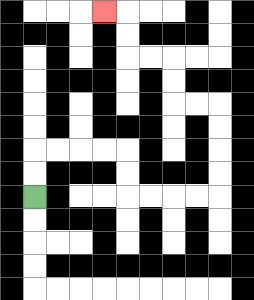{'start': '[1, 8]', 'end': '[4, 0]', 'path_directions': 'U,U,R,R,R,R,D,D,R,R,R,R,U,U,U,U,L,L,U,U,L,L,U,U,L', 'path_coordinates': '[[1, 8], [1, 7], [1, 6], [2, 6], [3, 6], [4, 6], [5, 6], [5, 7], [5, 8], [6, 8], [7, 8], [8, 8], [9, 8], [9, 7], [9, 6], [9, 5], [9, 4], [8, 4], [7, 4], [7, 3], [7, 2], [6, 2], [5, 2], [5, 1], [5, 0], [4, 0]]'}